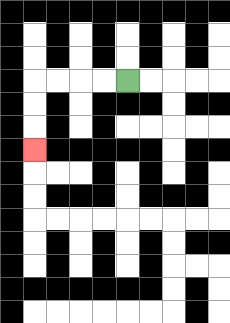{'start': '[5, 3]', 'end': '[1, 6]', 'path_directions': 'L,L,L,L,D,D,D', 'path_coordinates': '[[5, 3], [4, 3], [3, 3], [2, 3], [1, 3], [1, 4], [1, 5], [1, 6]]'}